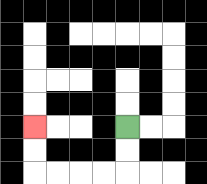{'start': '[5, 5]', 'end': '[1, 5]', 'path_directions': 'D,D,L,L,L,L,U,U', 'path_coordinates': '[[5, 5], [5, 6], [5, 7], [4, 7], [3, 7], [2, 7], [1, 7], [1, 6], [1, 5]]'}